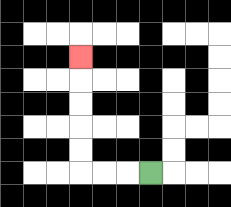{'start': '[6, 7]', 'end': '[3, 2]', 'path_directions': 'L,L,L,U,U,U,U,U', 'path_coordinates': '[[6, 7], [5, 7], [4, 7], [3, 7], [3, 6], [3, 5], [3, 4], [3, 3], [3, 2]]'}